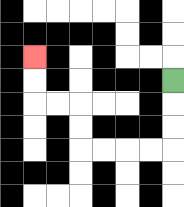{'start': '[7, 3]', 'end': '[1, 2]', 'path_directions': 'D,D,D,L,L,L,L,U,U,L,L,U,U', 'path_coordinates': '[[7, 3], [7, 4], [7, 5], [7, 6], [6, 6], [5, 6], [4, 6], [3, 6], [3, 5], [3, 4], [2, 4], [1, 4], [1, 3], [1, 2]]'}